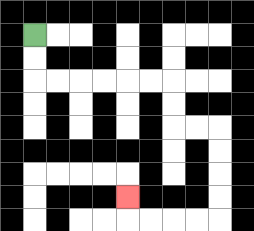{'start': '[1, 1]', 'end': '[5, 8]', 'path_directions': 'D,D,R,R,R,R,R,R,D,D,R,R,D,D,D,D,L,L,L,L,U', 'path_coordinates': '[[1, 1], [1, 2], [1, 3], [2, 3], [3, 3], [4, 3], [5, 3], [6, 3], [7, 3], [7, 4], [7, 5], [8, 5], [9, 5], [9, 6], [9, 7], [9, 8], [9, 9], [8, 9], [7, 9], [6, 9], [5, 9], [5, 8]]'}